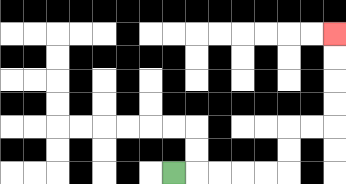{'start': '[7, 7]', 'end': '[14, 1]', 'path_directions': 'R,R,R,R,R,U,U,R,R,U,U,U,U', 'path_coordinates': '[[7, 7], [8, 7], [9, 7], [10, 7], [11, 7], [12, 7], [12, 6], [12, 5], [13, 5], [14, 5], [14, 4], [14, 3], [14, 2], [14, 1]]'}